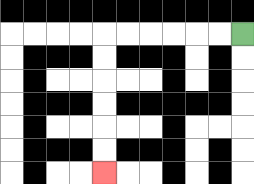{'start': '[10, 1]', 'end': '[4, 7]', 'path_directions': 'L,L,L,L,L,L,D,D,D,D,D,D', 'path_coordinates': '[[10, 1], [9, 1], [8, 1], [7, 1], [6, 1], [5, 1], [4, 1], [4, 2], [4, 3], [4, 4], [4, 5], [4, 6], [4, 7]]'}